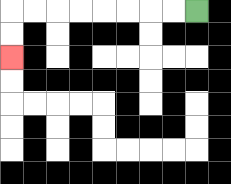{'start': '[8, 0]', 'end': '[0, 2]', 'path_directions': 'L,L,L,L,L,L,L,L,D,D', 'path_coordinates': '[[8, 0], [7, 0], [6, 0], [5, 0], [4, 0], [3, 0], [2, 0], [1, 0], [0, 0], [0, 1], [0, 2]]'}